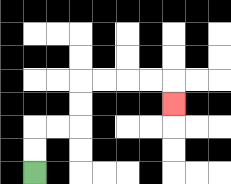{'start': '[1, 7]', 'end': '[7, 4]', 'path_directions': 'U,U,R,R,U,U,R,R,R,R,D', 'path_coordinates': '[[1, 7], [1, 6], [1, 5], [2, 5], [3, 5], [3, 4], [3, 3], [4, 3], [5, 3], [6, 3], [7, 3], [7, 4]]'}